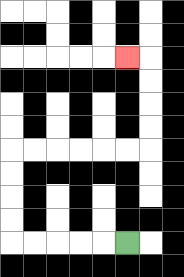{'start': '[5, 10]', 'end': '[5, 2]', 'path_directions': 'L,L,L,L,L,U,U,U,U,R,R,R,R,R,R,U,U,U,U,L', 'path_coordinates': '[[5, 10], [4, 10], [3, 10], [2, 10], [1, 10], [0, 10], [0, 9], [0, 8], [0, 7], [0, 6], [1, 6], [2, 6], [3, 6], [4, 6], [5, 6], [6, 6], [6, 5], [6, 4], [6, 3], [6, 2], [5, 2]]'}